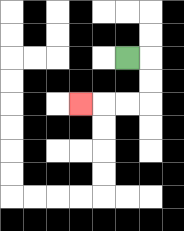{'start': '[5, 2]', 'end': '[3, 4]', 'path_directions': 'R,D,D,L,L,L', 'path_coordinates': '[[5, 2], [6, 2], [6, 3], [6, 4], [5, 4], [4, 4], [3, 4]]'}